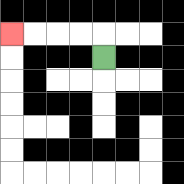{'start': '[4, 2]', 'end': '[0, 1]', 'path_directions': 'U,L,L,L,L', 'path_coordinates': '[[4, 2], [4, 1], [3, 1], [2, 1], [1, 1], [0, 1]]'}